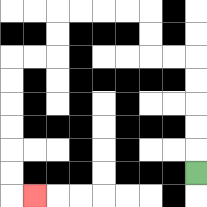{'start': '[8, 7]', 'end': '[1, 8]', 'path_directions': 'U,U,U,U,U,L,L,U,U,L,L,L,L,D,D,L,L,D,D,D,D,D,D,R', 'path_coordinates': '[[8, 7], [8, 6], [8, 5], [8, 4], [8, 3], [8, 2], [7, 2], [6, 2], [6, 1], [6, 0], [5, 0], [4, 0], [3, 0], [2, 0], [2, 1], [2, 2], [1, 2], [0, 2], [0, 3], [0, 4], [0, 5], [0, 6], [0, 7], [0, 8], [1, 8]]'}